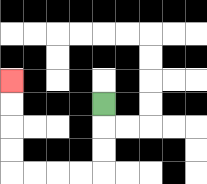{'start': '[4, 4]', 'end': '[0, 3]', 'path_directions': 'D,D,D,L,L,L,L,U,U,U,U', 'path_coordinates': '[[4, 4], [4, 5], [4, 6], [4, 7], [3, 7], [2, 7], [1, 7], [0, 7], [0, 6], [0, 5], [0, 4], [0, 3]]'}